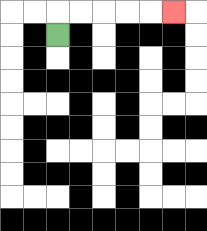{'start': '[2, 1]', 'end': '[7, 0]', 'path_directions': 'U,R,R,R,R,R', 'path_coordinates': '[[2, 1], [2, 0], [3, 0], [4, 0], [5, 0], [6, 0], [7, 0]]'}